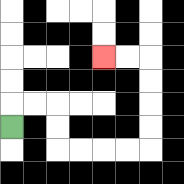{'start': '[0, 5]', 'end': '[4, 2]', 'path_directions': 'U,R,R,D,D,R,R,R,R,U,U,U,U,L,L', 'path_coordinates': '[[0, 5], [0, 4], [1, 4], [2, 4], [2, 5], [2, 6], [3, 6], [4, 6], [5, 6], [6, 6], [6, 5], [6, 4], [6, 3], [6, 2], [5, 2], [4, 2]]'}